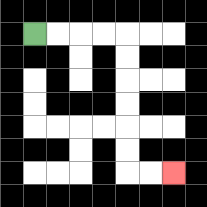{'start': '[1, 1]', 'end': '[7, 7]', 'path_directions': 'R,R,R,R,D,D,D,D,D,D,R,R', 'path_coordinates': '[[1, 1], [2, 1], [3, 1], [4, 1], [5, 1], [5, 2], [5, 3], [5, 4], [5, 5], [5, 6], [5, 7], [6, 7], [7, 7]]'}